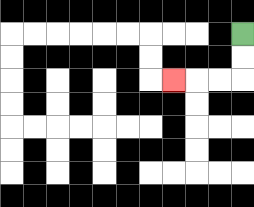{'start': '[10, 1]', 'end': '[7, 3]', 'path_directions': 'D,D,L,L,L', 'path_coordinates': '[[10, 1], [10, 2], [10, 3], [9, 3], [8, 3], [7, 3]]'}